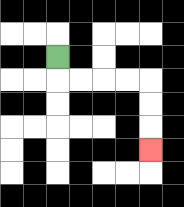{'start': '[2, 2]', 'end': '[6, 6]', 'path_directions': 'D,R,R,R,R,D,D,D', 'path_coordinates': '[[2, 2], [2, 3], [3, 3], [4, 3], [5, 3], [6, 3], [6, 4], [6, 5], [6, 6]]'}